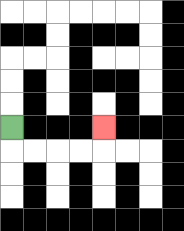{'start': '[0, 5]', 'end': '[4, 5]', 'path_directions': 'D,R,R,R,R,U', 'path_coordinates': '[[0, 5], [0, 6], [1, 6], [2, 6], [3, 6], [4, 6], [4, 5]]'}